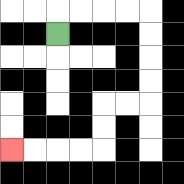{'start': '[2, 1]', 'end': '[0, 6]', 'path_directions': 'U,R,R,R,R,D,D,D,D,L,L,D,D,L,L,L,L', 'path_coordinates': '[[2, 1], [2, 0], [3, 0], [4, 0], [5, 0], [6, 0], [6, 1], [6, 2], [6, 3], [6, 4], [5, 4], [4, 4], [4, 5], [4, 6], [3, 6], [2, 6], [1, 6], [0, 6]]'}